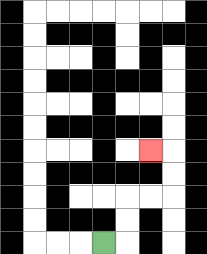{'start': '[4, 10]', 'end': '[6, 6]', 'path_directions': 'R,U,U,R,R,U,U,L', 'path_coordinates': '[[4, 10], [5, 10], [5, 9], [5, 8], [6, 8], [7, 8], [7, 7], [7, 6], [6, 6]]'}